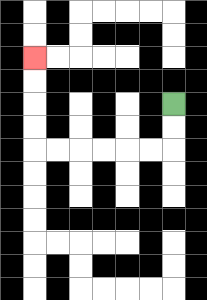{'start': '[7, 4]', 'end': '[1, 2]', 'path_directions': 'D,D,L,L,L,L,L,L,U,U,U,U', 'path_coordinates': '[[7, 4], [7, 5], [7, 6], [6, 6], [5, 6], [4, 6], [3, 6], [2, 6], [1, 6], [1, 5], [1, 4], [1, 3], [1, 2]]'}